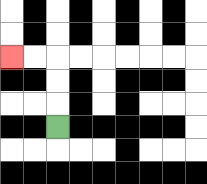{'start': '[2, 5]', 'end': '[0, 2]', 'path_directions': 'U,U,U,L,L', 'path_coordinates': '[[2, 5], [2, 4], [2, 3], [2, 2], [1, 2], [0, 2]]'}